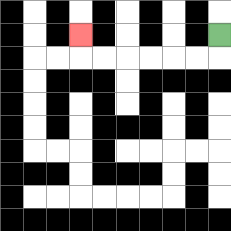{'start': '[9, 1]', 'end': '[3, 1]', 'path_directions': 'D,L,L,L,L,L,L,U', 'path_coordinates': '[[9, 1], [9, 2], [8, 2], [7, 2], [6, 2], [5, 2], [4, 2], [3, 2], [3, 1]]'}